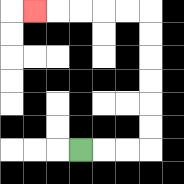{'start': '[3, 6]', 'end': '[1, 0]', 'path_directions': 'R,R,R,U,U,U,U,U,U,L,L,L,L,L', 'path_coordinates': '[[3, 6], [4, 6], [5, 6], [6, 6], [6, 5], [6, 4], [6, 3], [6, 2], [6, 1], [6, 0], [5, 0], [4, 0], [3, 0], [2, 0], [1, 0]]'}